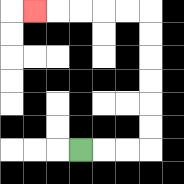{'start': '[3, 6]', 'end': '[1, 0]', 'path_directions': 'R,R,R,U,U,U,U,U,U,L,L,L,L,L', 'path_coordinates': '[[3, 6], [4, 6], [5, 6], [6, 6], [6, 5], [6, 4], [6, 3], [6, 2], [6, 1], [6, 0], [5, 0], [4, 0], [3, 0], [2, 0], [1, 0]]'}